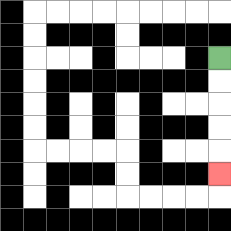{'start': '[9, 2]', 'end': '[9, 7]', 'path_directions': 'D,D,D,D,D', 'path_coordinates': '[[9, 2], [9, 3], [9, 4], [9, 5], [9, 6], [9, 7]]'}